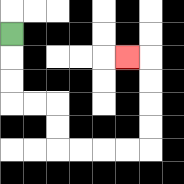{'start': '[0, 1]', 'end': '[5, 2]', 'path_directions': 'D,D,D,R,R,D,D,R,R,R,R,U,U,U,U,L', 'path_coordinates': '[[0, 1], [0, 2], [0, 3], [0, 4], [1, 4], [2, 4], [2, 5], [2, 6], [3, 6], [4, 6], [5, 6], [6, 6], [6, 5], [6, 4], [6, 3], [6, 2], [5, 2]]'}